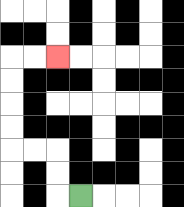{'start': '[3, 8]', 'end': '[2, 2]', 'path_directions': 'L,U,U,L,L,U,U,U,U,R,R', 'path_coordinates': '[[3, 8], [2, 8], [2, 7], [2, 6], [1, 6], [0, 6], [0, 5], [0, 4], [0, 3], [0, 2], [1, 2], [2, 2]]'}